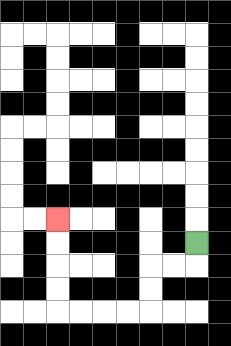{'start': '[8, 10]', 'end': '[2, 9]', 'path_directions': 'D,L,L,D,D,L,L,L,L,U,U,U,U', 'path_coordinates': '[[8, 10], [8, 11], [7, 11], [6, 11], [6, 12], [6, 13], [5, 13], [4, 13], [3, 13], [2, 13], [2, 12], [2, 11], [2, 10], [2, 9]]'}